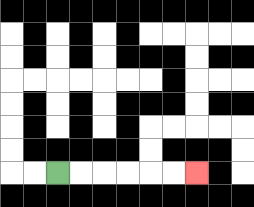{'start': '[2, 7]', 'end': '[8, 7]', 'path_directions': 'R,R,R,R,R,R', 'path_coordinates': '[[2, 7], [3, 7], [4, 7], [5, 7], [6, 7], [7, 7], [8, 7]]'}